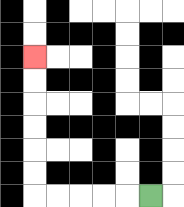{'start': '[6, 8]', 'end': '[1, 2]', 'path_directions': 'L,L,L,L,L,U,U,U,U,U,U', 'path_coordinates': '[[6, 8], [5, 8], [4, 8], [3, 8], [2, 8], [1, 8], [1, 7], [1, 6], [1, 5], [1, 4], [1, 3], [1, 2]]'}